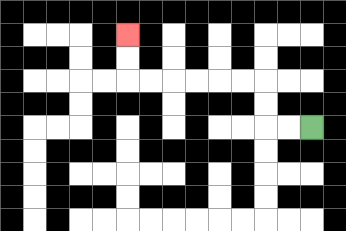{'start': '[13, 5]', 'end': '[5, 1]', 'path_directions': 'L,L,U,U,L,L,L,L,L,L,U,U', 'path_coordinates': '[[13, 5], [12, 5], [11, 5], [11, 4], [11, 3], [10, 3], [9, 3], [8, 3], [7, 3], [6, 3], [5, 3], [5, 2], [5, 1]]'}